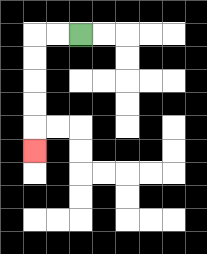{'start': '[3, 1]', 'end': '[1, 6]', 'path_directions': 'L,L,D,D,D,D,D', 'path_coordinates': '[[3, 1], [2, 1], [1, 1], [1, 2], [1, 3], [1, 4], [1, 5], [1, 6]]'}